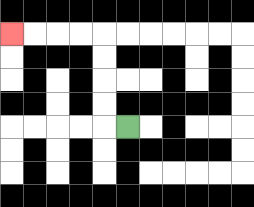{'start': '[5, 5]', 'end': '[0, 1]', 'path_directions': 'L,U,U,U,U,L,L,L,L', 'path_coordinates': '[[5, 5], [4, 5], [4, 4], [4, 3], [4, 2], [4, 1], [3, 1], [2, 1], [1, 1], [0, 1]]'}